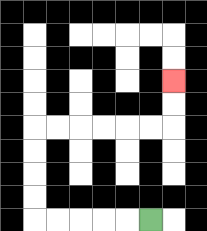{'start': '[6, 9]', 'end': '[7, 3]', 'path_directions': 'L,L,L,L,L,U,U,U,U,R,R,R,R,R,R,U,U', 'path_coordinates': '[[6, 9], [5, 9], [4, 9], [3, 9], [2, 9], [1, 9], [1, 8], [1, 7], [1, 6], [1, 5], [2, 5], [3, 5], [4, 5], [5, 5], [6, 5], [7, 5], [7, 4], [7, 3]]'}